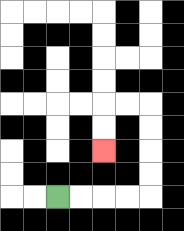{'start': '[2, 8]', 'end': '[4, 6]', 'path_directions': 'R,R,R,R,U,U,U,U,L,L,D,D', 'path_coordinates': '[[2, 8], [3, 8], [4, 8], [5, 8], [6, 8], [6, 7], [6, 6], [6, 5], [6, 4], [5, 4], [4, 4], [4, 5], [4, 6]]'}